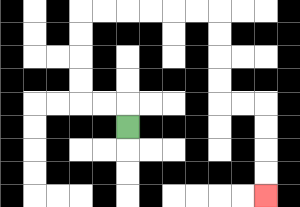{'start': '[5, 5]', 'end': '[11, 8]', 'path_directions': 'U,L,L,U,U,U,U,R,R,R,R,R,R,D,D,D,D,R,R,D,D,D,D', 'path_coordinates': '[[5, 5], [5, 4], [4, 4], [3, 4], [3, 3], [3, 2], [3, 1], [3, 0], [4, 0], [5, 0], [6, 0], [7, 0], [8, 0], [9, 0], [9, 1], [9, 2], [9, 3], [9, 4], [10, 4], [11, 4], [11, 5], [11, 6], [11, 7], [11, 8]]'}